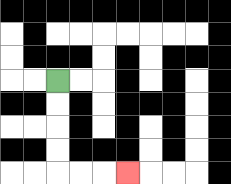{'start': '[2, 3]', 'end': '[5, 7]', 'path_directions': 'D,D,D,D,R,R,R', 'path_coordinates': '[[2, 3], [2, 4], [2, 5], [2, 6], [2, 7], [3, 7], [4, 7], [5, 7]]'}